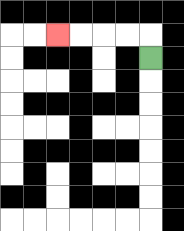{'start': '[6, 2]', 'end': '[2, 1]', 'path_directions': 'U,L,L,L,L', 'path_coordinates': '[[6, 2], [6, 1], [5, 1], [4, 1], [3, 1], [2, 1]]'}